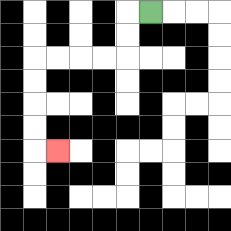{'start': '[6, 0]', 'end': '[2, 6]', 'path_directions': 'L,D,D,L,L,L,L,D,D,D,D,R', 'path_coordinates': '[[6, 0], [5, 0], [5, 1], [5, 2], [4, 2], [3, 2], [2, 2], [1, 2], [1, 3], [1, 4], [1, 5], [1, 6], [2, 6]]'}